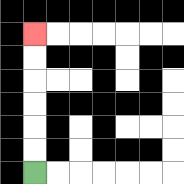{'start': '[1, 7]', 'end': '[1, 1]', 'path_directions': 'U,U,U,U,U,U', 'path_coordinates': '[[1, 7], [1, 6], [1, 5], [1, 4], [1, 3], [1, 2], [1, 1]]'}